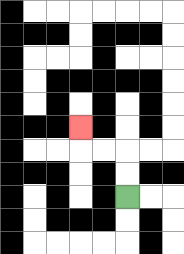{'start': '[5, 8]', 'end': '[3, 5]', 'path_directions': 'U,U,L,L,U', 'path_coordinates': '[[5, 8], [5, 7], [5, 6], [4, 6], [3, 6], [3, 5]]'}